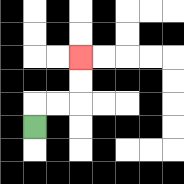{'start': '[1, 5]', 'end': '[3, 2]', 'path_directions': 'U,R,R,U,U', 'path_coordinates': '[[1, 5], [1, 4], [2, 4], [3, 4], [3, 3], [3, 2]]'}